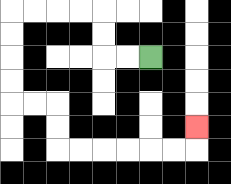{'start': '[6, 2]', 'end': '[8, 5]', 'path_directions': 'L,L,U,U,L,L,L,L,D,D,D,D,R,R,D,D,R,R,R,R,R,R,U', 'path_coordinates': '[[6, 2], [5, 2], [4, 2], [4, 1], [4, 0], [3, 0], [2, 0], [1, 0], [0, 0], [0, 1], [0, 2], [0, 3], [0, 4], [1, 4], [2, 4], [2, 5], [2, 6], [3, 6], [4, 6], [5, 6], [6, 6], [7, 6], [8, 6], [8, 5]]'}